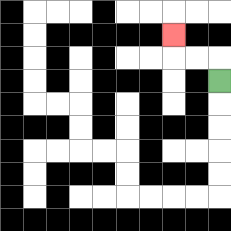{'start': '[9, 3]', 'end': '[7, 1]', 'path_directions': 'U,L,L,U', 'path_coordinates': '[[9, 3], [9, 2], [8, 2], [7, 2], [7, 1]]'}